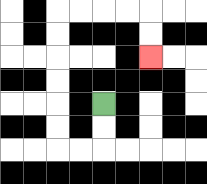{'start': '[4, 4]', 'end': '[6, 2]', 'path_directions': 'D,D,L,L,U,U,U,U,U,U,R,R,R,R,D,D', 'path_coordinates': '[[4, 4], [4, 5], [4, 6], [3, 6], [2, 6], [2, 5], [2, 4], [2, 3], [2, 2], [2, 1], [2, 0], [3, 0], [4, 0], [5, 0], [6, 0], [6, 1], [6, 2]]'}